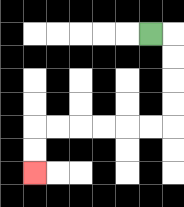{'start': '[6, 1]', 'end': '[1, 7]', 'path_directions': 'R,D,D,D,D,L,L,L,L,L,L,D,D', 'path_coordinates': '[[6, 1], [7, 1], [7, 2], [7, 3], [7, 4], [7, 5], [6, 5], [5, 5], [4, 5], [3, 5], [2, 5], [1, 5], [1, 6], [1, 7]]'}